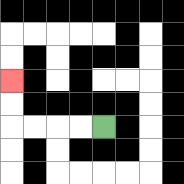{'start': '[4, 5]', 'end': '[0, 3]', 'path_directions': 'L,L,L,L,U,U', 'path_coordinates': '[[4, 5], [3, 5], [2, 5], [1, 5], [0, 5], [0, 4], [0, 3]]'}